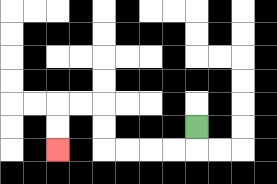{'start': '[8, 5]', 'end': '[2, 6]', 'path_directions': 'D,L,L,L,L,U,U,L,L,D,D', 'path_coordinates': '[[8, 5], [8, 6], [7, 6], [6, 6], [5, 6], [4, 6], [4, 5], [4, 4], [3, 4], [2, 4], [2, 5], [2, 6]]'}